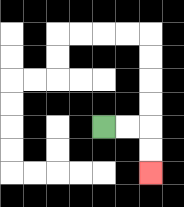{'start': '[4, 5]', 'end': '[6, 7]', 'path_directions': 'R,R,D,D', 'path_coordinates': '[[4, 5], [5, 5], [6, 5], [6, 6], [6, 7]]'}